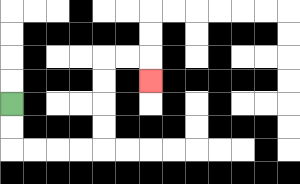{'start': '[0, 4]', 'end': '[6, 3]', 'path_directions': 'D,D,R,R,R,R,U,U,U,U,R,R,D', 'path_coordinates': '[[0, 4], [0, 5], [0, 6], [1, 6], [2, 6], [3, 6], [4, 6], [4, 5], [4, 4], [4, 3], [4, 2], [5, 2], [6, 2], [6, 3]]'}